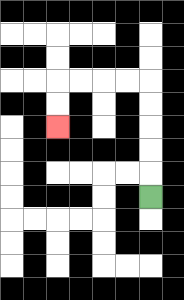{'start': '[6, 8]', 'end': '[2, 5]', 'path_directions': 'U,U,U,U,U,L,L,L,L,D,D', 'path_coordinates': '[[6, 8], [6, 7], [6, 6], [6, 5], [6, 4], [6, 3], [5, 3], [4, 3], [3, 3], [2, 3], [2, 4], [2, 5]]'}